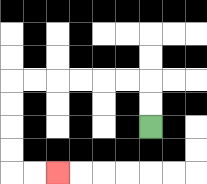{'start': '[6, 5]', 'end': '[2, 7]', 'path_directions': 'U,U,L,L,L,L,L,L,D,D,D,D,R,R', 'path_coordinates': '[[6, 5], [6, 4], [6, 3], [5, 3], [4, 3], [3, 3], [2, 3], [1, 3], [0, 3], [0, 4], [0, 5], [0, 6], [0, 7], [1, 7], [2, 7]]'}